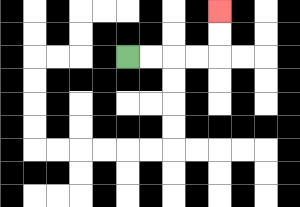{'start': '[5, 2]', 'end': '[9, 0]', 'path_directions': 'R,R,R,R,U,U', 'path_coordinates': '[[5, 2], [6, 2], [7, 2], [8, 2], [9, 2], [9, 1], [9, 0]]'}